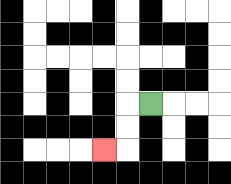{'start': '[6, 4]', 'end': '[4, 6]', 'path_directions': 'L,D,D,L', 'path_coordinates': '[[6, 4], [5, 4], [5, 5], [5, 6], [4, 6]]'}